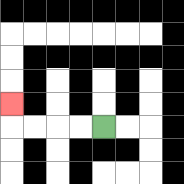{'start': '[4, 5]', 'end': '[0, 4]', 'path_directions': 'L,L,L,L,U', 'path_coordinates': '[[4, 5], [3, 5], [2, 5], [1, 5], [0, 5], [0, 4]]'}